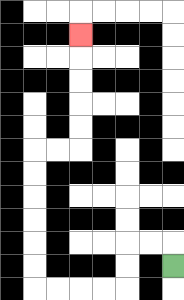{'start': '[7, 11]', 'end': '[3, 1]', 'path_directions': 'U,L,L,D,D,L,L,L,L,U,U,U,U,U,U,R,R,U,U,U,U,U', 'path_coordinates': '[[7, 11], [7, 10], [6, 10], [5, 10], [5, 11], [5, 12], [4, 12], [3, 12], [2, 12], [1, 12], [1, 11], [1, 10], [1, 9], [1, 8], [1, 7], [1, 6], [2, 6], [3, 6], [3, 5], [3, 4], [3, 3], [3, 2], [3, 1]]'}